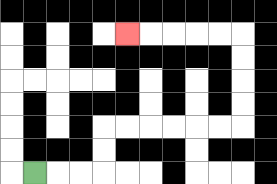{'start': '[1, 7]', 'end': '[5, 1]', 'path_directions': 'R,R,R,U,U,R,R,R,R,R,R,U,U,U,U,L,L,L,L,L', 'path_coordinates': '[[1, 7], [2, 7], [3, 7], [4, 7], [4, 6], [4, 5], [5, 5], [6, 5], [7, 5], [8, 5], [9, 5], [10, 5], [10, 4], [10, 3], [10, 2], [10, 1], [9, 1], [8, 1], [7, 1], [6, 1], [5, 1]]'}